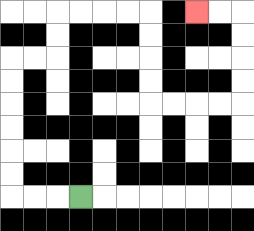{'start': '[3, 8]', 'end': '[8, 0]', 'path_directions': 'L,L,L,U,U,U,U,U,U,R,R,U,U,R,R,R,R,D,D,D,D,R,R,R,R,U,U,U,U,L,L', 'path_coordinates': '[[3, 8], [2, 8], [1, 8], [0, 8], [0, 7], [0, 6], [0, 5], [0, 4], [0, 3], [0, 2], [1, 2], [2, 2], [2, 1], [2, 0], [3, 0], [4, 0], [5, 0], [6, 0], [6, 1], [6, 2], [6, 3], [6, 4], [7, 4], [8, 4], [9, 4], [10, 4], [10, 3], [10, 2], [10, 1], [10, 0], [9, 0], [8, 0]]'}